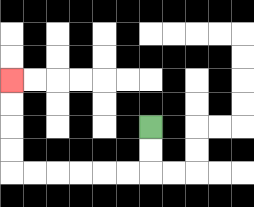{'start': '[6, 5]', 'end': '[0, 3]', 'path_directions': 'D,D,L,L,L,L,L,L,U,U,U,U', 'path_coordinates': '[[6, 5], [6, 6], [6, 7], [5, 7], [4, 7], [3, 7], [2, 7], [1, 7], [0, 7], [0, 6], [0, 5], [0, 4], [0, 3]]'}